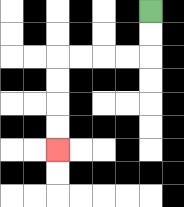{'start': '[6, 0]', 'end': '[2, 6]', 'path_directions': 'D,D,L,L,L,L,D,D,D,D', 'path_coordinates': '[[6, 0], [6, 1], [6, 2], [5, 2], [4, 2], [3, 2], [2, 2], [2, 3], [2, 4], [2, 5], [2, 6]]'}